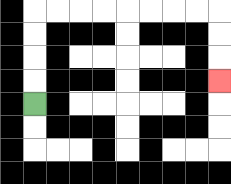{'start': '[1, 4]', 'end': '[9, 3]', 'path_directions': 'U,U,U,U,R,R,R,R,R,R,R,R,D,D,D', 'path_coordinates': '[[1, 4], [1, 3], [1, 2], [1, 1], [1, 0], [2, 0], [3, 0], [4, 0], [5, 0], [6, 0], [7, 0], [8, 0], [9, 0], [9, 1], [9, 2], [9, 3]]'}